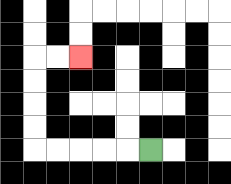{'start': '[6, 6]', 'end': '[3, 2]', 'path_directions': 'L,L,L,L,L,U,U,U,U,R,R', 'path_coordinates': '[[6, 6], [5, 6], [4, 6], [3, 6], [2, 6], [1, 6], [1, 5], [1, 4], [1, 3], [1, 2], [2, 2], [3, 2]]'}